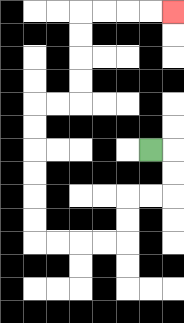{'start': '[6, 6]', 'end': '[7, 0]', 'path_directions': 'R,D,D,L,L,D,D,L,L,L,L,U,U,U,U,U,U,R,R,U,U,U,U,R,R,R,R', 'path_coordinates': '[[6, 6], [7, 6], [7, 7], [7, 8], [6, 8], [5, 8], [5, 9], [5, 10], [4, 10], [3, 10], [2, 10], [1, 10], [1, 9], [1, 8], [1, 7], [1, 6], [1, 5], [1, 4], [2, 4], [3, 4], [3, 3], [3, 2], [3, 1], [3, 0], [4, 0], [5, 0], [6, 0], [7, 0]]'}